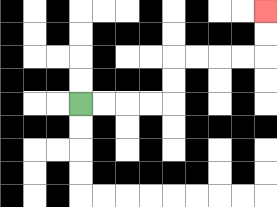{'start': '[3, 4]', 'end': '[11, 0]', 'path_directions': 'R,R,R,R,U,U,R,R,R,R,U,U', 'path_coordinates': '[[3, 4], [4, 4], [5, 4], [6, 4], [7, 4], [7, 3], [7, 2], [8, 2], [9, 2], [10, 2], [11, 2], [11, 1], [11, 0]]'}